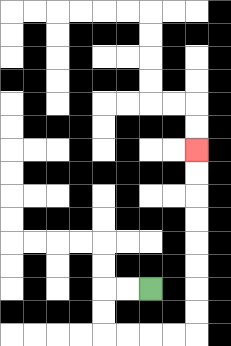{'start': '[6, 12]', 'end': '[8, 6]', 'path_directions': 'L,L,D,D,R,R,R,R,U,U,U,U,U,U,U,U', 'path_coordinates': '[[6, 12], [5, 12], [4, 12], [4, 13], [4, 14], [5, 14], [6, 14], [7, 14], [8, 14], [8, 13], [8, 12], [8, 11], [8, 10], [8, 9], [8, 8], [8, 7], [8, 6]]'}